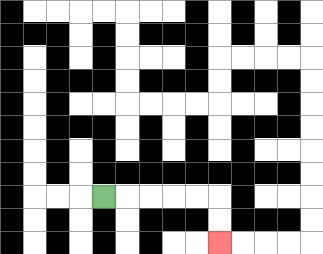{'start': '[4, 8]', 'end': '[9, 10]', 'path_directions': 'R,R,R,R,R,D,D', 'path_coordinates': '[[4, 8], [5, 8], [6, 8], [7, 8], [8, 8], [9, 8], [9, 9], [9, 10]]'}